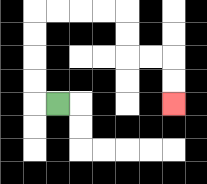{'start': '[2, 4]', 'end': '[7, 4]', 'path_directions': 'L,U,U,U,U,R,R,R,R,D,D,R,R,D,D', 'path_coordinates': '[[2, 4], [1, 4], [1, 3], [1, 2], [1, 1], [1, 0], [2, 0], [3, 0], [4, 0], [5, 0], [5, 1], [5, 2], [6, 2], [7, 2], [7, 3], [7, 4]]'}